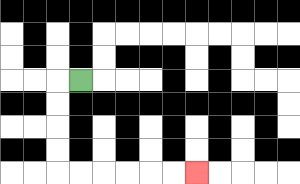{'start': '[3, 3]', 'end': '[8, 7]', 'path_directions': 'L,D,D,D,D,R,R,R,R,R,R', 'path_coordinates': '[[3, 3], [2, 3], [2, 4], [2, 5], [2, 6], [2, 7], [3, 7], [4, 7], [5, 7], [6, 7], [7, 7], [8, 7]]'}